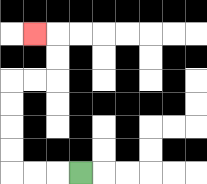{'start': '[3, 7]', 'end': '[1, 1]', 'path_directions': 'L,L,L,U,U,U,U,R,R,U,U,L', 'path_coordinates': '[[3, 7], [2, 7], [1, 7], [0, 7], [0, 6], [0, 5], [0, 4], [0, 3], [1, 3], [2, 3], [2, 2], [2, 1], [1, 1]]'}